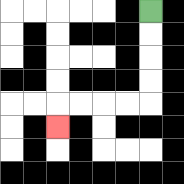{'start': '[6, 0]', 'end': '[2, 5]', 'path_directions': 'D,D,D,D,L,L,L,L,D', 'path_coordinates': '[[6, 0], [6, 1], [6, 2], [6, 3], [6, 4], [5, 4], [4, 4], [3, 4], [2, 4], [2, 5]]'}